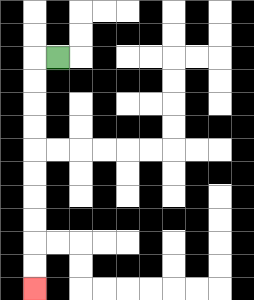{'start': '[2, 2]', 'end': '[1, 12]', 'path_directions': 'L,D,D,D,D,D,D,D,D,D,D', 'path_coordinates': '[[2, 2], [1, 2], [1, 3], [1, 4], [1, 5], [1, 6], [1, 7], [1, 8], [1, 9], [1, 10], [1, 11], [1, 12]]'}